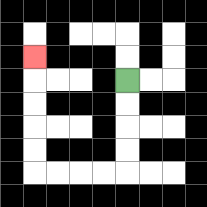{'start': '[5, 3]', 'end': '[1, 2]', 'path_directions': 'D,D,D,D,L,L,L,L,U,U,U,U,U', 'path_coordinates': '[[5, 3], [5, 4], [5, 5], [5, 6], [5, 7], [4, 7], [3, 7], [2, 7], [1, 7], [1, 6], [1, 5], [1, 4], [1, 3], [1, 2]]'}